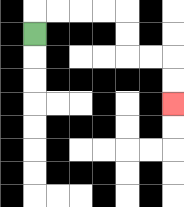{'start': '[1, 1]', 'end': '[7, 4]', 'path_directions': 'U,R,R,R,R,D,D,R,R,D,D', 'path_coordinates': '[[1, 1], [1, 0], [2, 0], [3, 0], [4, 0], [5, 0], [5, 1], [5, 2], [6, 2], [7, 2], [7, 3], [7, 4]]'}